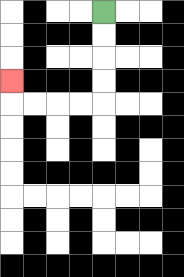{'start': '[4, 0]', 'end': '[0, 3]', 'path_directions': 'D,D,D,D,L,L,L,L,U', 'path_coordinates': '[[4, 0], [4, 1], [4, 2], [4, 3], [4, 4], [3, 4], [2, 4], [1, 4], [0, 4], [0, 3]]'}